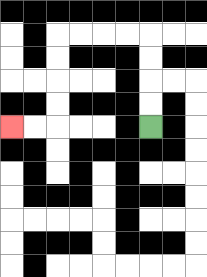{'start': '[6, 5]', 'end': '[0, 5]', 'path_directions': 'U,U,U,U,L,L,L,L,D,D,D,D,L,L', 'path_coordinates': '[[6, 5], [6, 4], [6, 3], [6, 2], [6, 1], [5, 1], [4, 1], [3, 1], [2, 1], [2, 2], [2, 3], [2, 4], [2, 5], [1, 5], [0, 5]]'}